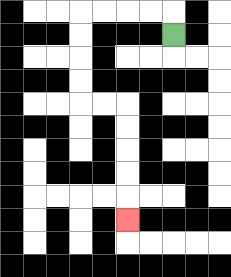{'start': '[7, 1]', 'end': '[5, 9]', 'path_directions': 'U,L,L,L,L,D,D,D,D,R,R,D,D,D,D,D', 'path_coordinates': '[[7, 1], [7, 0], [6, 0], [5, 0], [4, 0], [3, 0], [3, 1], [3, 2], [3, 3], [3, 4], [4, 4], [5, 4], [5, 5], [5, 6], [5, 7], [5, 8], [5, 9]]'}